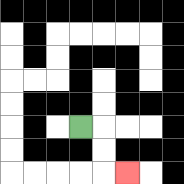{'start': '[3, 5]', 'end': '[5, 7]', 'path_directions': 'R,D,D,R', 'path_coordinates': '[[3, 5], [4, 5], [4, 6], [4, 7], [5, 7]]'}